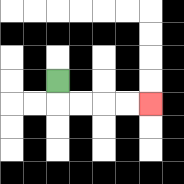{'start': '[2, 3]', 'end': '[6, 4]', 'path_directions': 'D,R,R,R,R', 'path_coordinates': '[[2, 3], [2, 4], [3, 4], [4, 4], [5, 4], [6, 4]]'}